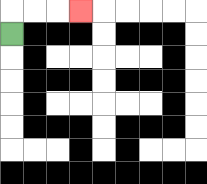{'start': '[0, 1]', 'end': '[3, 0]', 'path_directions': 'U,R,R,R', 'path_coordinates': '[[0, 1], [0, 0], [1, 0], [2, 0], [3, 0]]'}